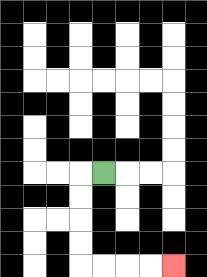{'start': '[4, 7]', 'end': '[7, 11]', 'path_directions': 'L,D,D,D,D,R,R,R,R', 'path_coordinates': '[[4, 7], [3, 7], [3, 8], [3, 9], [3, 10], [3, 11], [4, 11], [5, 11], [6, 11], [7, 11]]'}